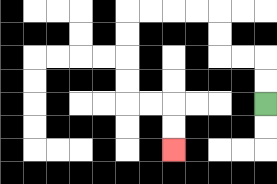{'start': '[11, 4]', 'end': '[7, 6]', 'path_directions': 'U,U,L,L,U,U,L,L,L,L,D,D,D,D,R,R,D,D', 'path_coordinates': '[[11, 4], [11, 3], [11, 2], [10, 2], [9, 2], [9, 1], [9, 0], [8, 0], [7, 0], [6, 0], [5, 0], [5, 1], [5, 2], [5, 3], [5, 4], [6, 4], [7, 4], [7, 5], [7, 6]]'}